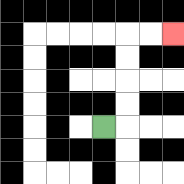{'start': '[4, 5]', 'end': '[7, 1]', 'path_directions': 'R,U,U,U,U,R,R', 'path_coordinates': '[[4, 5], [5, 5], [5, 4], [5, 3], [5, 2], [5, 1], [6, 1], [7, 1]]'}